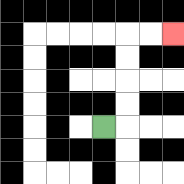{'start': '[4, 5]', 'end': '[7, 1]', 'path_directions': 'R,U,U,U,U,R,R', 'path_coordinates': '[[4, 5], [5, 5], [5, 4], [5, 3], [5, 2], [5, 1], [6, 1], [7, 1]]'}